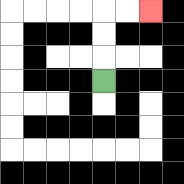{'start': '[4, 3]', 'end': '[6, 0]', 'path_directions': 'U,U,U,R,R', 'path_coordinates': '[[4, 3], [4, 2], [4, 1], [4, 0], [5, 0], [6, 0]]'}